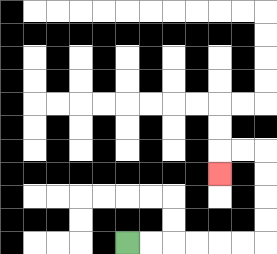{'start': '[5, 10]', 'end': '[9, 7]', 'path_directions': 'R,R,R,R,R,R,U,U,U,U,L,L,D', 'path_coordinates': '[[5, 10], [6, 10], [7, 10], [8, 10], [9, 10], [10, 10], [11, 10], [11, 9], [11, 8], [11, 7], [11, 6], [10, 6], [9, 6], [9, 7]]'}